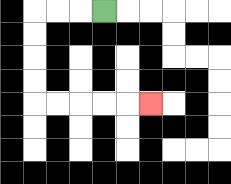{'start': '[4, 0]', 'end': '[6, 4]', 'path_directions': 'L,L,L,D,D,D,D,R,R,R,R,R', 'path_coordinates': '[[4, 0], [3, 0], [2, 0], [1, 0], [1, 1], [1, 2], [1, 3], [1, 4], [2, 4], [3, 4], [4, 4], [5, 4], [6, 4]]'}